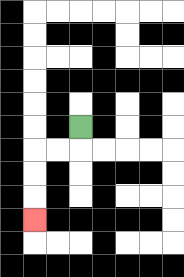{'start': '[3, 5]', 'end': '[1, 9]', 'path_directions': 'D,L,L,D,D,D', 'path_coordinates': '[[3, 5], [3, 6], [2, 6], [1, 6], [1, 7], [1, 8], [1, 9]]'}